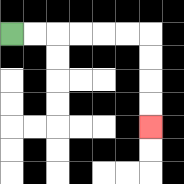{'start': '[0, 1]', 'end': '[6, 5]', 'path_directions': 'R,R,R,R,R,R,D,D,D,D', 'path_coordinates': '[[0, 1], [1, 1], [2, 1], [3, 1], [4, 1], [5, 1], [6, 1], [6, 2], [6, 3], [6, 4], [6, 5]]'}